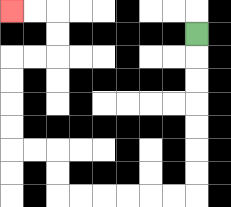{'start': '[8, 1]', 'end': '[0, 0]', 'path_directions': 'D,D,D,D,D,D,D,L,L,L,L,L,L,U,U,L,L,U,U,U,U,R,R,U,U,L,L', 'path_coordinates': '[[8, 1], [8, 2], [8, 3], [8, 4], [8, 5], [8, 6], [8, 7], [8, 8], [7, 8], [6, 8], [5, 8], [4, 8], [3, 8], [2, 8], [2, 7], [2, 6], [1, 6], [0, 6], [0, 5], [0, 4], [0, 3], [0, 2], [1, 2], [2, 2], [2, 1], [2, 0], [1, 0], [0, 0]]'}